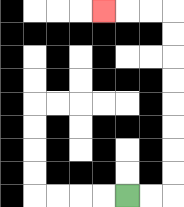{'start': '[5, 8]', 'end': '[4, 0]', 'path_directions': 'R,R,U,U,U,U,U,U,U,U,L,L,L', 'path_coordinates': '[[5, 8], [6, 8], [7, 8], [7, 7], [7, 6], [7, 5], [7, 4], [7, 3], [7, 2], [7, 1], [7, 0], [6, 0], [5, 0], [4, 0]]'}